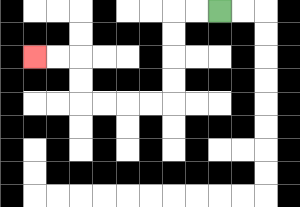{'start': '[9, 0]', 'end': '[1, 2]', 'path_directions': 'L,L,D,D,D,D,L,L,L,L,U,U,L,L', 'path_coordinates': '[[9, 0], [8, 0], [7, 0], [7, 1], [7, 2], [7, 3], [7, 4], [6, 4], [5, 4], [4, 4], [3, 4], [3, 3], [3, 2], [2, 2], [1, 2]]'}